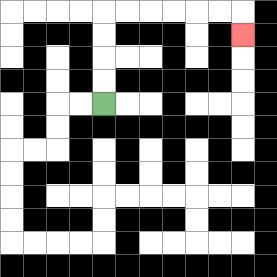{'start': '[4, 4]', 'end': '[10, 1]', 'path_directions': 'U,U,U,U,R,R,R,R,R,R,D', 'path_coordinates': '[[4, 4], [4, 3], [4, 2], [4, 1], [4, 0], [5, 0], [6, 0], [7, 0], [8, 0], [9, 0], [10, 0], [10, 1]]'}